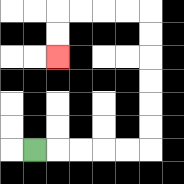{'start': '[1, 6]', 'end': '[2, 2]', 'path_directions': 'R,R,R,R,R,U,U,U,U,U,U,L,L,L,L,D,D', 'path_coordinates': '[[1, 6], [2, 6], [3, 6], [4, 6], [5, 6], [6, 6], [6, 5], [6, 4], [6, 3], [6, 2], [6, 1], [6, 0], [5, 0], [4, 0], [3, 0], [2, 0], [2, 1], [2, 2]]'}